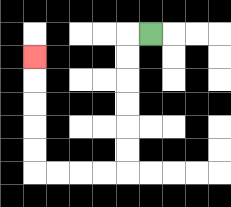{'start': '[6, 1]', 'end': '[1, 2]', 'path_directions': 'L,D,D,D,D,D,D,L,L,L,L,U,U,U,U,U', 'path_coordinates': '[[6, 1], [5, 1], [5, 2], [5, 3], [5, 4], [5, 5], [5, 6], [5, 7], [4, 7], [3, 7], [2, 7], [1, 7], [1, 6], [1, 5], [1, 4], [1, 3], [1, 2]]'}